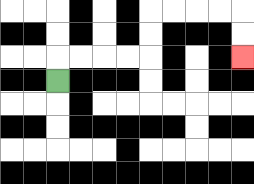{'start': '[2, 3]', 'end': '[10, 2]', 'path_directions': 'U,R,R,R,R,U,U,R,R,R,R,D,D', 'path_coordinates': '[[2, 3], [2, 2], [3, 2], [4, 2], [5, 2], [6, 2], [6, 1], [6, 0], [7, 0], [8, 0], [9, 0], [10, 0], [10, 1], [10, 2]]'}